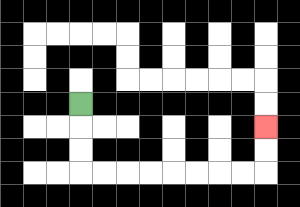{'start': '[3, 4]', 'end': '[11, 5]', 'path_directions': 'D,D,D,R,R,R,R,R,R,R,R,U,U', 'path_coordinates': '[[3, 4], [3, 5], [3, 6], [3, 7], [4, 7], [5, 7], [6, 7], [7, 7], [8, 7], [9, 7], [10, 7], [11, 7], [11, 6], [11, 5]]'}